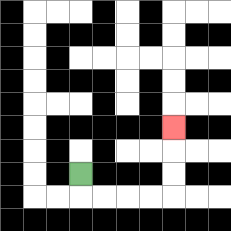{'start': '[3, 7]', 'end': '[7, 5]', 'path_directions': 'D,R,R,R,R,U,U,U', 'path_coordinates': '[[3, 7], [3, 8], [4, 8], [5, 8], [6, 8], [7, 8], [7, 7], [7, 6], [7, 5]]'}